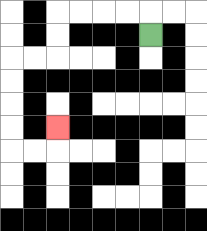{'start': '[6, 1]', 'end': '[2, 5]', 'path_directions': 'U,L,L,L,L,D,D,L,L,D,D,D,D,R,R,U', 'path_coordinates': '[[6, 1], [6, 0], [5, 0], [4, 0], [3, 0], [2, 0], [2, 1], [2, 2], [1, 2], [0, 2], [0, 3], [0, 4], [0, 5], [0, 6], [1, 6], [2, 6], [2, 5]]'}